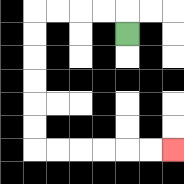{'start': '[5, 1]', 'end': '[7, 6]', 'path_directions': 'U,L,L,L,L,D,D,D,D,D,D,R,R,R,R,R,R', 'path_coordinates': '[[5, 1], [5, 0], [4, 0], [3, 0], [2, 0], [1, 0], [1, 1], [1, 2], [1, 3], [1, 4], [1, 5], [1, 6], [2, 6], [3, 6], [4, 6], [5, 6], [6, 6], [7, 6]]'}